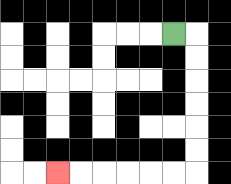{'start': '[7, 1]', 'end': '[2, 7]', 'path_directions': 'R,D,D,D,D,D,D,L,L,L,L,L,L', 'path_coordinates': '[[7, 1], [8, 1], [8, 2], [8, 3], [8, 4], [8, 5], [8, 6], [8, 7], [7, 7], [6, 7], [5, 7], [4, 7], [3, 7], [2, 7]]'}